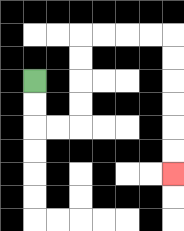{'start': '[1, 3]', 'end': '[7, 7]', 'path_directions': 'D,D,R,R,U,U,U,U,R,R,R,R,D,D,D,D,D,D', 'path_coordinates': '[[1, 3], [1, 4], [1, 5], [2, 5], [3, 5], [3, 4], [3, 3], [3, 2], [3, 1], [4, 1], [5, 1], [6, 1], [7, 1], [7, 2], [7, 3], [7, 4], [7, 5], [7, 6], [7, 7]]'}